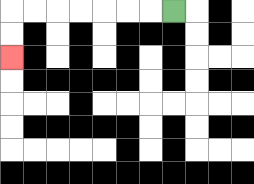{'start': '[7, 0]', 'end': '[0, 2]', 'path_directions': 'L,L,L,L,L,L,L,D,D', 'path_coordinates': '[[7, 0], [6, 0], [5, 0], [4, 0], [3, 0], [2, 0], [1, 0], [0, 0], [0, 1], [0, 2]]'}